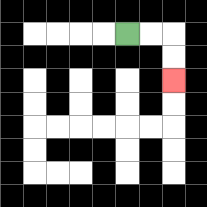{'start': '[5, 1]', 'end': '[7, 3]', 'path_directions': 'R,R,D,D', 'path_coordinates': '[[5, 1], [6, 1], [7, 1], [7, 2], [7, 3]]'}